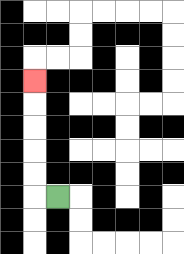{'start': '[2, 8]', 'end': '[1, 3]', 'path_directions': 'L,U,U,U,U,U', 'path_coordinates': '[[2, 8], [1, 8], [1, 7], [1, 6], [1, 5], [1, 4], [1, 3]]'}